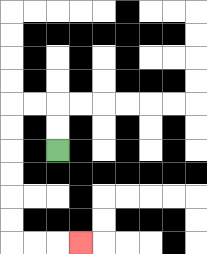{'start': '[2, 6]', 'end': '[3, 10]', 'path_directions': 'U,U,L,L,D,D,D,D,D,D,R,R,R', 'path_coordinates': '[[2, 6], [2, 5], [2, 4], [1, 4], [0, 4], [0, 5], [0, 6], [0, 7], [0, 8], [0, 9], [0, 10], [1, 10], [2, 10], [3, 10]]'}